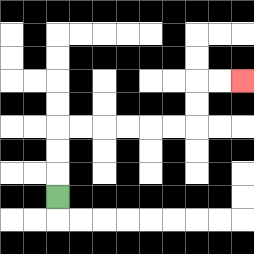{'start': '[2, 8]', 'end': '[10, 3]', 'path_directions': 'U,U,U,R,R,R,R,R,R,U,U,R,R', 'path_coordinates': '[[2, 8], [2, 7], [2, 6], [2, 5], [3, 5], [4, 5], [5, 5], [6, 5], [7, 5], [8, 5], [8, 4], [8, 3], [9, 3], [10, 3]]'}